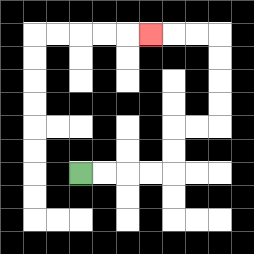{'start': '[3, 7]', 'end': '[6, 1]', 'path_directions': 'R,R,R,R,U,U,R,R,U,U,U,U,L,L,L', 'path_coordinates': '[[3, 7], [4, 7], [5, 7], [6, 7], [7, 7], [7, 6], [7, 5], [8, 5], [9, 5], [9, 4], [9, 3], [9, 2], [9, 1], [8, 1], [7, 1], [6, 1]]'}